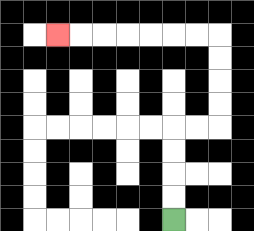{'start': '[7, 9]', 'end': '[2, 1]', 'path_directions': 'U,U,U,U,R,R,U,U,U,U,L,L,L,L,L,L,L', 'path_coordinates': '[[7, 9], [7, 8], [7, 7], [7, 6], [7, 5], [8, 5], [9, 5], [9, 4], [9, 3], [9, 2], [9, 1], [8, 1], [7, 1], [6, 1], [5, 1], [4, 1], [3, 1], [2, 1]]'}